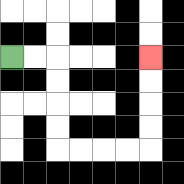{'start': '[0, 2]', 'end': '[6, 2]', 'path_directions': 'R,R,D,D,D,D,R,R,R,R,U,U,U,U', 'path_coordinates': '[[0, 2], [1, 2], [2, 2], [2, 3], [2, 4], [2, 5], [2, 6], [3, 6], [4, 6], [5, 6], [6, 6], [6, 5], [6, 4], [6, 3], [6, 2]]'}